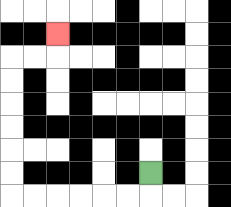{'start': '[6, 7]', 'end': '[2, 1]', 'path_directions': 'D,L,L,L,L,L,L,U,U,U,U,U,U,R,R,U', 'path_coordinates': '[[6, 7], [6, 8], [5, 8], [4, 8], [3, 8], [2, 8], [1, 8], [0, 8], [0, 7], [0, 6], [0, 5], [0, 4], [0, 3], [0, 2], [1, 2], [2, 2], [2, 1]]'}